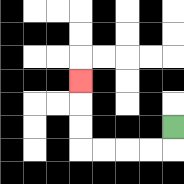{'start': '[7, 5]', 'end': '[3, 3]', 'path_directions': 'D,L,L,L,L,U,U,U', 'path_coordinates': '[[7, 5], [7, 6], [6, 6], [5, 6], [4, 6], [3, 6], [3, 5], [3, 4], [3, 3]]'}